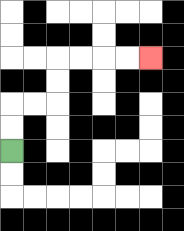{'start': '[0, 6]', 'end': '[6, 2]', 'path_directions': 'U,U,R,R,U,U,R,R,R,R', 'path_coordinates': '[[0, 6], [0, 5], [0, 4], [1, 4], [2, 4], [2, 3], [2, 2], [3, 2], [4, 2], [5, 2], [6, 2]]'}